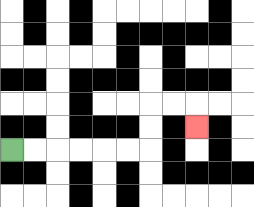{'start': '[0, 6]', 'end': '[8, 5]', 'path_directions': 'R,R,R,R,R,R,U,U,R,R,D', 'path_coordinates': '[[0, 6], [1, 6], [2, 6], [3, 6], [4, 6], [5, 6], [6, 6], [6, 5], [6, 4], [7, 4], [8, 4], [8, 5]]'}